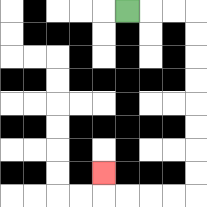{'start': '[5, 0]', 'end': '[4, 7]', 'path_directions': 'R,R,R,D,D,D,D,D,D,D,D,L,L,L,L,U', 'path_coordinates': '[[5, 0], [6, 0], [7, 0], [8, 0], [8, 1], [8, 2], [8, 3], [8, 4], [8, 5], [8, 6], [8, 7], [8, 8], [7, 8], [6, 8], [5, 8], [4, 8], [4, 7]]'}